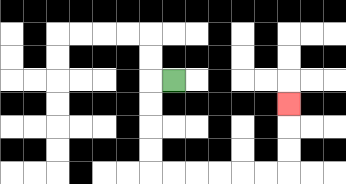{'start': '[7, 3]', 'end': '[12, 4]', 'path_directions': 'L,D,D,D,D,R,R,R,R,R,R,U,U,U', 'path_coordinates': '[[7, 3], [6, 3], [6, 4], [6, 5], [6, 6], [6, 7], [7, 7], [8, 7], [9, 7], [10, 7], [11, 7], [12, 7], [12, 6], [12, 5], [12, 4]]'}